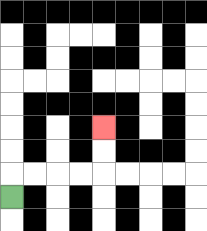{'start': '[0, 8]', 'end': '[4, 5]', 'path_directions': 'U,R,R,R,R,U,U', 'path_coordinates': '[[0, 8], [0, 7], [1, 7], [2, 7], [3, 7], [4, 7], [4, 6], [4, 5]]'}